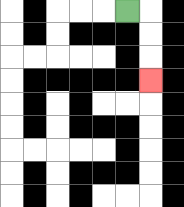{'start': '[5, 0]', 'end': '[6, 3]', 'path_directions': 'R,D,D,D', 'path_coordinates': '[[5, 0], [6, 0], [6, 1], [6, 2], [6, 3]]'}